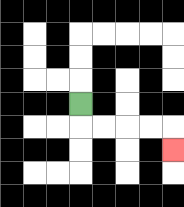{'start': '[3, 4]', 'end': '[7, 6]', 'path_directions': 'D,R,R,R,R,D', 'path_coordinates': '[[3, 4], [3, 5], [4, 5], [5, 5], [6, 5], [7, 5], [7, 6]]'}